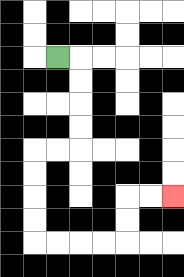{'start': '[2, 2]', 'end': '[7, 8]', 'path_directions': 'R,D,D,D,D,L,L,D,D,D,D,R,R,R,R,U,U,R,R', 'path_coordinates': '[[2, 2], [3, 2], [3, 3], [3, 4], [3, 5], [3, 6], [2, 6], [1, 6], [1, 7], [1, 8], [1, 9], [1, 10], [2, 10], [3, 10], [4, 10], [5, 10], [5, 9], [5, 8], [6, 8], [7, 8]]'}